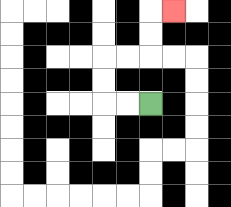{'start': '[6, 4]', 'end': '[7, 0]', 'path_directions': 'L,L,U,U,R,R,U,U,R', 'path_coordinates': '[[6, 4], [5, 4], [4, 4], [4, 3], [4, 2], [5, 2], [6, 2], [6, 1], [6, 0], [7, 0]]'}